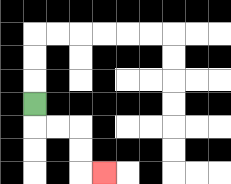{'start': '[1, 4]', 'end': '[4, 7]', 'path_directions': 'D,R,R,D,D,R', 'path_coordinates': '[[1, 4], [1, 5], [2, 5], [3, 5], [3, 6], [3, 7], [4, 7]]'}